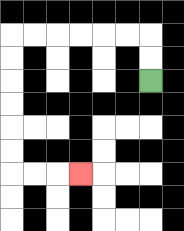{'start': '[6, 3]', 'end': '[3, 7]', 'path_directions': 'U,U,L,L,L,L,L,L,D,D,D,D,D,D,R,R,R', 'path_coordinates': '[[6, 3], [6, 2], [6, 1], [5, 1], [4, 1], [3, 1], [2, 1], [1, 1], [0, 1], [0, 2], [0, 3], [0, 4], [0, 5], [0, 6], [0, 7], [1, 7], [2, 7], [3, 7]]'}